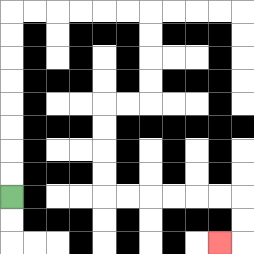{'start': '[0, 8]', 'end': '[9, 10]', 'path_directions': 'U,U,U,U,U,U,U,U,R,R,R,R,R,R,D,D,D,D,L,L,D,D,D,D,R,R,R,R,R,R,D,D,L', 'path_coordinates': '[[0, 8], [0, 7], [0, 6], [0, 5], [0, 4], [0, 3], [0, 2], [0, 1], [0, 0], [1, 0], [2, 0], [3, 0], [4, 0], [5, 0], [6, 0], [6, 1], [6, 2], [6, 3], [6, 4], [5, 4], [4, 4], [4, 5], [4, 6], [4, 7], [4, 8], [5, 8], [6, 8], [7, 8], [8, 8], [9, 8], [10, 8], [10, 9], [10, 10], [9, 10]]'}